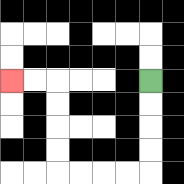{'start': '[6, 3]', 'end': '[0, 3]', 'path_directions': 'D,D,D,D,L,L,L,L,U,U,U,U,L,L', 'path_coordinates': '[[6, 3], [6, 4], [6, 5], [6, 6], [6, 7], [5, 7], [4, 7], [3, 7], [2, 7], [2, 6], [2, 5], [2, 4], [2, 3], [1, 3], [0, 3]]'}